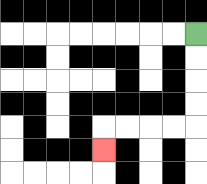{'start': '[8, 1]', 'end': '[4, 6]', 'path_directions': 'D,D,D,D,L,L,L,L,D', 'path_coordinates': '[[8, 1], [8, 2], [8, 3], [8, 4], [8, 5], [7, 5], [6, 5], [5, 5], [4, 5], [4, 6]]'}